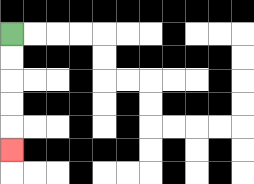{'start': '[0, 1]', 'end': '[0, 6]', 'path_directions': 'D,D,D,D,D', 'path_coordinates': '[[0, 1], [0, 2], [0, 3], [0, 4], [0, 5], [0, 6]]'}